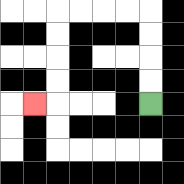{'start': '[6, 4]', 'end': '[1, 4]', 'path_directions': 'U,U,U,U,L,L,L,L,D,D,D,D,L', 'path_coordinates': '[[6, 4], [6, 3], [6, 2], [6, 1], [6, 0], [5, 0], [4, 0], [3, 0], [2, 0], [2, 1], [2, 2], [2, 3], [2, 4], [1, 4]]'}